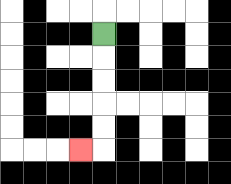{'start': '[4, 1]', 'end': '[3, 6]', 'path_directions': 'D,D,D,D,D,L', 'path_coordinates': '[[4, 1], [4, 2], [4, 3], [4, 4], [4, 5], [4, 6], [3, 6]]'}